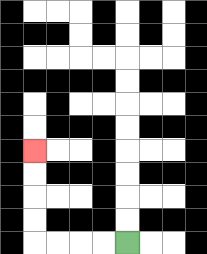{'start': '[5, 10]', 'end': '[1, 6]', 'path_directions': 'L,L,L,L,U,U,U,U', 'path_coordinates': '[[5, 10], [4, 10], [3, 10], [2, 10], [1, 10], [1, 9], [1, 8], [1, 7], [1, 6]]'}